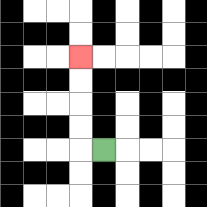{'start': '[4, 6]', 'end': '[3, 2]', 'path_directions': 'L,U,U,U,U', 'path_coordinates': '[[4, 6], [3, 6], [3, 5], [3, 4], [3, 3], [3, 2]]'}